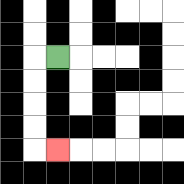{'start': '[2, 2]', 'end': '[2, 6]', 'path_directions': 'L,D,D,D,D,R', 'path_coordinates': '[[2, 2], [1, 2], [1, 3], [1, 4], [1, 5], [1, 6], [2, 6]]'}